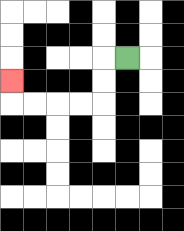{'start': '[5, 2]', 'end': '[0, 3]', 'path_directions': 'L,D,D,L,L,L,L,U', 'path_coordinates': '[[5, 2], [4, 2], [4, 3], [4, 4], [3, 4], [2, 4], [1, 4], [0, 4], [0, 3]]'}